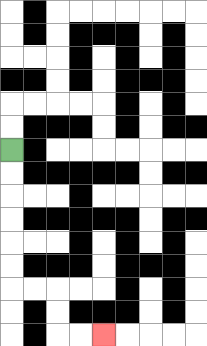{'start': '[0, 6]', 'end': '[4, 14]', 'path_directions': 'D,D,D,D,D,D,R,R,D,D,R,R', 'path_coordinates': '[[0, 6], [0, 7], [0, 8], [0, 9], [0, 10], [0, 11], [0, 12], [1, 12], [2, 12], [2, 13], [2, 14], [3, 14], [4, 14]]'}